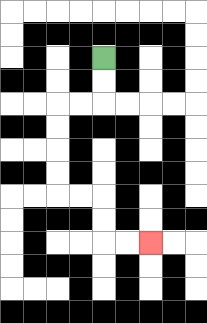{'start': '[4, 2]', 'end': '[6, 10]', 'path_directions': 'D,D,L,L,D,D,D,D,R,R,D,D,R,R', 'path_coordinates': '[[4, 2], [4, 3], [4, 4], [3, 4], [2, 4], [2, 5], [2, 6], [2, 7], [2, 8], [3, 8], [4, 8], [4, 9], [4, 10], [5, 10], [6, 10]]'}